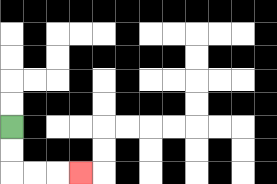{'start': '[0, 5]', 'end': '[3, 7]', 'path_directions': 'D,D,R,R,R', 'path_coordinates': '[[0, 5], [0, 6], [0, 7], [1, 7], [2, 7], [3, 7]]'}